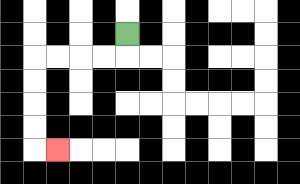{'start': '[5, 1]', 'end': '[2, 6]', 'path_directions': 'D,L,L,L,L,D,D,D,D,R', 'path_coordinates': '[[5, 1], [5, 2], [4, 2], [3, 2], [2, 2], [1, 2], [1, 3], [1, 4], [1, 5], [1, 6], [2, 6]]'}